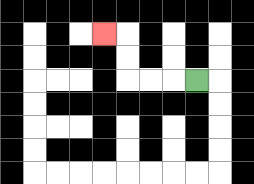{'start': '[8, 3]', 'end': '[4, 1]', 'path_directions': 'L,L,L,U,U,L', 'path_coordinates': '[[8, 3], [7, 3], [6, 3], [5, 3], [5, 2], [5, 1], [4, 1]]'}